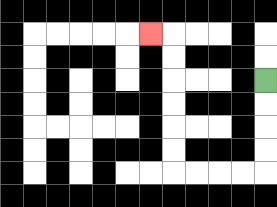{'start': '[11, 3]', 'end': '[6, 1]', 'path_directions': 'D,D,D,D,L,L,L,L,U,U,U,U,U,U,L', 'path_coordinates': '[[11, 3], [11, 4], [11, 5], [11, 6], [11, 7], [10, 7], [9, 7], [8, 7], [7, 7], [7, 6], [7, 5], [7, 4], [7, 3], [7, 2], [7, 1], [6, 1]]'}